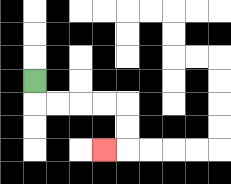{'start': '[1, 3]', 'end': '[4, 6]', 'path_directions': 'D,R,R,R,R,D,D,L', 'path_coordinates': '[[1, 3], [1, 4], [2, 4], [3, 4], [4, 4], [5, 4], [5, 5], [5, 6], [4, 6]]'}